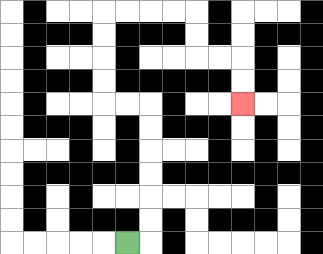{'start': '[5, 10]', 'end': '[10, 4]', 'path_directions': 'R,U,U,U,U,U,U,L,L,U,U,U,U,R,R,R,R,D,D,R,R,D,D', 'path_coordinates': '[[5, 10], [6, 10], [6, 9], [6, 8], [6, 7], [6, 6], [6, 5], [6, 4], [5, 4], [4, 4], [4, 3], [4, 2], [4, 1], [4, 0], [5, 0], [6, 0], [7, 0], [8, 0], [8, 1], [8, 2], [9, 2], [10, 2], [10, 3], [10, 4]]'}